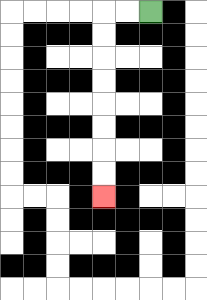{'start': '[6, 0]', 'end': '[4, 8]', 'path_directions': 'L,L,D,D,D,D,D,D,D,D', 'path_coordinates': '[[6, 0], [5, 0], [4, 0], [4, 1], [4, 2], [4, 3], [4, 4], [4, 5], [4, 6], [4, 7], [4, 8]]'}